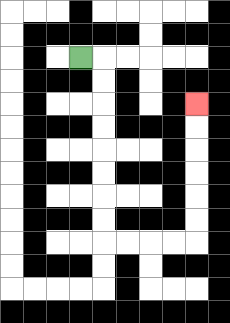{'start': '[3, 2]', 'end': '[8, 4]', 'path_directions': 'R,D,D,D,D,D,D,D,D,R,R,R,R,U,U,U,U,U,U', 'path_coordinates': '[[3, 2], [4, 2], [4, 3], [4, 4], [4, 5], [4, 6], [4, 7], [4, 8], [4, 9], [4, 10], [5, 10], [6, 10], [7, 10], [8, 10], [8, 9], [8, 8], [8, 7], [8, 6], [8, 5], [8, 4]]'}